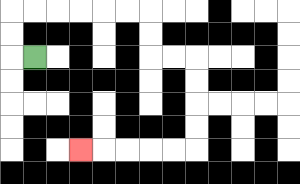{'start': '[1, 2]', 'end': '[3, 6]', 'path_directions': 'L,U,U,R,R,R,R,R,R,D,D,R,R,D,D,D,D,L,L,L,L,L', 'path_coordinates': '[[1, 2], [0, 2], [0, 1], [0, 0], [1, 0], [2, 0], [3, 0], [4, 0], [5, 0], [6, 0], [6, 1], [6, 2], [7, 2], [8, 2], [8, 3], [8, 4], [8, 5], [8, 6], [7, 6], [6, 6], [5, 6], [4, 6], [3, 6]]'}